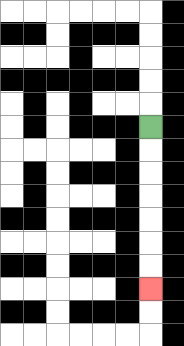{'start': '[6, 5]', 'end': '[6, 12]', 'path_directions': 'D,D,D,D,D,D,D', 'path_coordinates': '[[6, 5], [6, 6], [6, 7], [6, 8], [6, 9], [6, 10], [6, 11], [6, 12]]'}